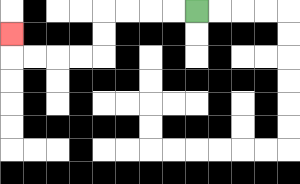{'start': '[8, 0]', 'end': '[0, 1]', 'path_directions': 'L,L,L,L,D,D,L,L,L,L,U', 'path_coordinates': '[[8, 0], [7, 0], [6, 0], [5, 0], [4, 0], [4, 1], [4, 2], [3, 2], [2, 2], [1, 2], [0, 2], [0, 1]]'}